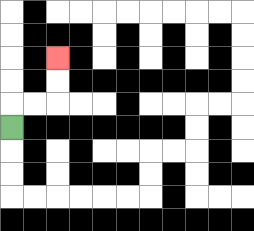{'start': '[0, 5]', 'end': '[2, 2]', 'path_directions': 'U,R,R,U,U', 'path_coordinates': '[[0, 5], [0, 4], [1, 4], [2, 4], [2, 3], [2, 2]]'}